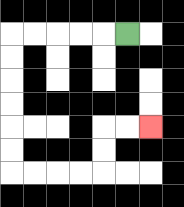{'start': '[5, 1]', 'end': '[6, 5]', 'path_directions': 'L,L,L,L,L,D,D,D,D,D,D,R,R,R,R,U,U,R,R', 'path_coordinates': '[[5, 1], [4, 1], [3, 1], [2, 1], [1, 1], [0, 1], [0, 2], [0, 3], [0, 4], [0, 5], [0, 6], [0, 7], [1, 7], [2, 7], [3, 7], [4, 7], [4, 6], [4, 5], [5, 5], [6, 5]]'}